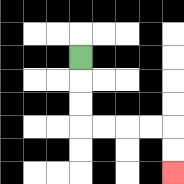{'start': '[3, 2]', 'end': '[7, 7]', 'path_directions': 'D,D,D,R,R,R,R,D,D', 'path_coordinates': '[[3, 2], [3, 3], [3, 4], [3, 5], [4, 5], [5, 5], [6, 5], [7, 5], [7, 6], [7, 7]]'}